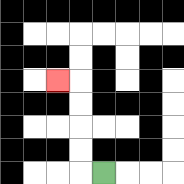{'start': '[4, 7]', 'end': '[2, 3]', 'path_directions': 'L,U,U,U,U,L', 'path_coordinates': '[[4, 7], [3, 7], [3, 6], [3, 5], [3, 4], [3, 3], [2, 3]]'}